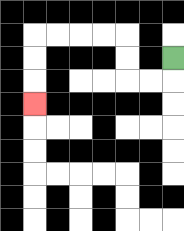{'start': '[7, 2]', 'end': '[1, 4]', 'path_directions': 'D,L,L,U,U,L,L,L,L,D,D,D', 'path_coordinates': '[[7, 2], [7, 3], [6, 3], [5, 3], [5, 2], [5, 1], [4, 1], [3, 1], [2, 1], [1, 1], [1, 2], [1, 3], [1, 4]]'}